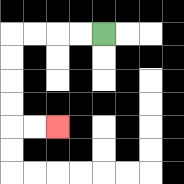{'start': '[4, 1]', 'end': '[2, 5]', 'path_directions': 'L,L,L,L,D,D,D,D,R,R', 'path_coordinates': '[[4, 1], [3, 1], [2, 1], [1, 1], [0, 1], [0, 2], [0, 3], [0, 4], [0, 5], [1, 5], [2, 5]]'}